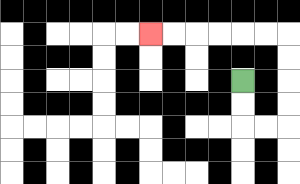{'start': '[10, 3]', 'end': '[6, 1]', 'path_directions': 'D,D,R,R,U,U,U,U,L,L,L,L,L,L', 'path_coordinates': '[[10, 3], [10, 4], [10, 5], [11, 5], [12, 5], [12, 4], [12, 3], [12, 2], [12, 1], [11, 1], [10, 1], [9, 1], [8, 1], [7, 1], [6, 1]]'}